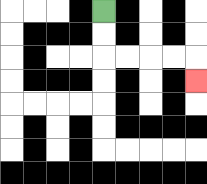{'start': '[4, 0]', 'end': '[8, 3]', 'path_directions': 'D,D,R,R,R,R,D', 'path_coordinates': '[[4, 0], [4, 1], [4, 2], [5, 2], [6, 2], [7, 2], [8, 2], [8, 3]]'}